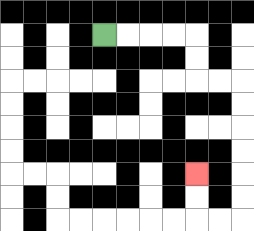{'start': '[4, 1]', 'end': '[8, 7]', 'path_directions': 'R,R,R,R,D,D,R,R,D,D,D,D,D,D,L,L,U,U', 'path_coordinates': '[[4, 1], [5, 1], [6, 1], [7, 1], [8, 1], [8, 2], [8, 3], [9, 3], [10, 3], [10, 4], [10, 5], [10, 6], [10, 7], [10, 8], [10, 9], [9, 9], [8, 9], [8, 8], [8, 7]]'}